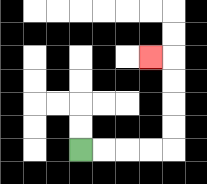{'start': '[3, 6]', 'end': '[6, 2]', 'path_directions': 'R,R,R,R,U,U,U,U,L', 'path_coordinates': '[[3, 6], [4, 6], [5, 6], [6, 6], [7, 6], [7, 5], [7, 4], [7, 3], [7, 2], [6, 2]]'}